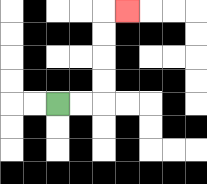{'start': '[2, 4]', 'end': '[5, 0]', 'path_directions': 'R,R,U,U,U,U,R', 'path_coordinates': '[[2, 4], [3, 4], [4, 4], [4, 3], [4, 2], [4, 1], [4, 0], [5, 0]]'}